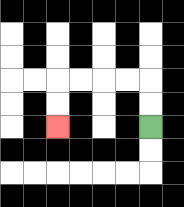{'start': '[6, 5]', 'end': '[2, 5]', 'path_directions': 'U,U,L,L,L,L,D,D', 'path_coordinates': '[[6, 5], [6, 4], [6, 3], [5, 3], [4, 3], [3, 3], [2, 3], [2, 4], [2, 5]]'}